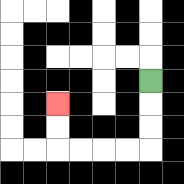{'start': '[6, 3]', 'end': '[2, 4]', 'path_directions': 'D,D,D,L,L,L,L,U,U', 'path_coordinates': '[[6, 3], [6, 4], [6, 5], [6, 6], [5, 6], [4, 6], [3, 6], [2, 6], [2, 5], [2, 4]]'}